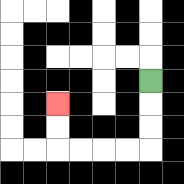{'start': '[6, 3]', 'end': '[2, 4]', 'path_directions': 'D,D,D,L,L,L,L,U,U', 'path_coordinates': '[[6, 3], [6, 4], [6, 5], [6, 6], [5, 6], [4, 6], [3, 6], [2, 6], [2, 5], [2, 4]]'}